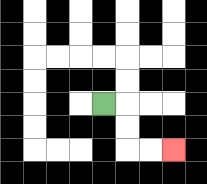{'start': '[4, 4]', 'end': '[7, 6]', 'path_directions': 'R,D,D,R,R', 'path_coordinates': '[[4, 4], [5, 4], [5, 5], [5, 6], [6, 6], [7, 6]]'}